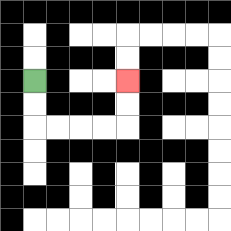{'start': '[1, 3]', 'end': '[5, 3]', 'path_directions': 'D,D,R,R,R,R,U,U', 'path_coordinates': '[[1, 3], [1, 4], [1, 5], [2, 5], [3, 5], [4, 5], [5, 5], [5, 4], [5, 3]]'}